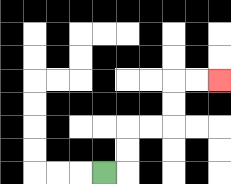{'start': '[4, 7]', 'end': '[9, 3]', 'path_directions': 'R,U,U,R,R,U,U,R,R', 'path_coordinates': '[[4, 7], [5, 7], [5, 6], [5, 5], [6, 5], [7, 5], [7, 4], [7, 3], [8, 3], [9, 3]]'}